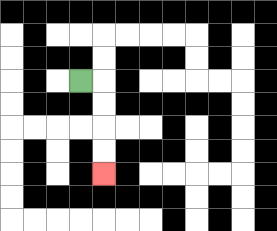{'start': '[3, 3]', 'end': '[4, 7]', 'path_directions': 'R,D,D,D,D', 'path_coordinates': '[[3, 3], [4, 3], [4, 4], [4, 5], [4, 6], [4, 7]]'}